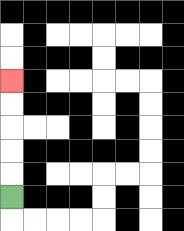{'start': '[0, 8]', 'end': '[0, 3]', 'path_directions': 'U,U,U,U,U', 'path_coordinates': '[[0, 8], [0, 7], [0, 6], [0, 5], [0, 4], [0, 3]]'}